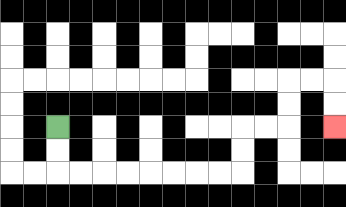{'start': '[2, 5]', 'end': '[14, 5]', 'path_directions': 'D,D,R,R,R,R,R,R,R,R,U,U,R,R,U,U,R,R,D,D', 'path_coordinates': '[[2, 5], [2, 6], [2, 7], [3, 7], [4, 7], [5, 7], [6, 7], [7, 7], [8, 7], [9, 7], [10, 7], [10, 6], [10, 5], [11, 5], [12, 5], [12, 4], [12, 3], [13, 3], [14, 3], [14, 4], [14, 5]]'}